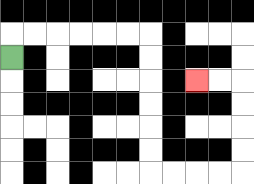{'start': '[0, 2]', 'end': '[8, 3]', 'path_directions': 'U,R,R,R,R,R,R,D,D,D,D,D,D,R,R,R,R,U,U,U,U,L,L', 'path_coordinates': '[[0, 2], [0, 1], [1, 1], [2, 1], [3, 1], [4, 1], [5, 1], [6, 1], [6, 2], [6, 3], [6, 4], [6, 5], [6, 6], [6, 7], [7, 7], [8, 7], [9, 7], [10, 7], [10, 6], [10, 5], [10, 4], [10, 3], [9, 3], [8, 3]]'}